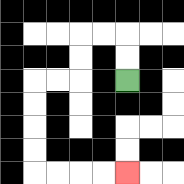{'start': '[5, 3]', 'end': '[5, 7]', 'path_directions': 'U,U,L,L,D,D,L,L,D,D,D,D,R,R,R,R', 'path_coordinates': '[[5, 3], [5, 2], [5, 1], [4, 1], [3, 1], [3, 2], [3, 3], [2, 3], [1, 3], [1, 4], [1, 5], [1, 6], [1, 7], [2, 7], [3, 7], [4, 7], [5, 7]]'}